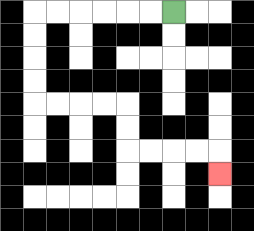{'start': '[7, 0]', 'end': '[9, 7]', 'path_directions': 'L,L,L,L,L,L,D,D,D,D,R,R,R,R,D,D,R,R,R,R,D', 'path_coordinates': '[[7, 0], [6, 0], [5, 0], [4, 0], [3, 0], [2, 0], [1, 0], [1, 1], [1, 2], [1, 3], [1, 4], [2, 4], [3, 4], [4, 4], [5, 4], [5, 5], [5, 6], [6, 6], [7, 6], [8, 6], [9, 6], [9, 7]]'}